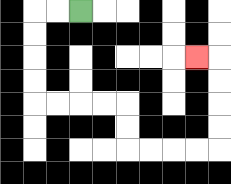{'start': '[3, 0]', 'end': '[8, 2]', 'path_directions': 'L,L,D,D,D,D,R,R,R,R,D,D,R,R,R,R,U,U,U,U,L', 'path_coordinates': '[[3, 0], [2, 0], [1, 0], [1, 1], [1, 2], [1, 3], [1, 4], [2, 4], [3, 4], [4, 4], [5, 4], [5, 5], [5, 6], [6, 6], [7, 6], [8, 6], [9, 6], [9, 5], [9, 4], [9, 3], [9, 2], [8, 2]]'}